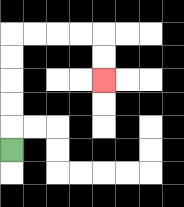{'start': '[0, 6]', 'end': '[4, 3]', 'path_directions': 'U,U,U,U,U,R,R,R,R,D,D', 'path_coordinates': '[[0, 6], [0, 5], [0, 4], [0, 3], [0, 2], [0, 1], [1, 1], [2, 1], [3, 1], [4, 1], [4, 2], [4, 3]]'}